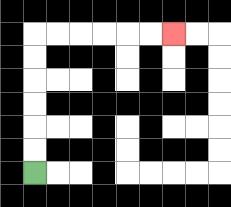{'start': '[1, 7]', 'end': '[7, 1]', 'path_directions': 'U,U,U,U,U,U,R,R,R,R,R,R', 'path_coordinates': '[[1, 7], [1, 6], [1, 5], [1, 4], [1, 3], [1, 2], [1, 1], [2, 1], [3, 1], [4, 1], [5, 1], [6, 1], [7, 1]]'}